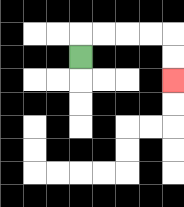{'start': '[3, 2]', 'end': '[7, 3]', 'path_directions': 'U,R,R,R,R,D,D', 'path_coordinates': '[[3, 2], [3, 1], [4, 1], [5, 1], [6, 1], [7, 1], [7, 2], [7, 3]]'}